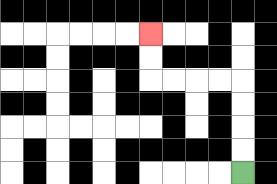{'start': '[10, 7]', 'end': '[6, 1]', 'path_directions': 'U,U,U,U,L,L,L,L,U,U', 'path_coordinates': '[[10, 7], [10, 6], [10, 5], [10, 4], [10, 3], [9, 3], [8, 3], [7, 3], [6, 3], [6, 2], [6, 1]]'}